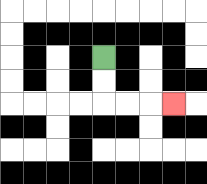{'start': '[4, 2]', 'end': '[7, 4]', 'path_directions': 'D,D,R,R,R', 'path_coordinates': '[[4, 2], [4, 3], [4, 4], [5, 4], [6, 4], [7, 4]]'}